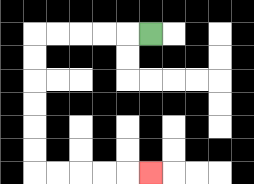{'start': '[6, 1]', 'end': '[6, 7]', 'path_directions': 'L,L,L,L,L,D,D,D,D,D,D,R,R,R,R,R', 'path_coordinates': '[[6, 1], [5, 1], [4, 1], [3, 1], [2, 1], [1, 1], [1, 2], [1, 3], [1, 4], [1, 5], [1, 6], [1, 7], [2, 7], [3, 7], [4, 7], [5, 7], [6, 7]]'}